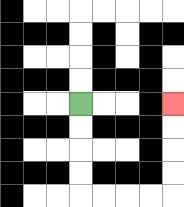{'start': '[3, 4]', 'end': '[7, 4]', 'path_directions': 'D,D,D,D,R,R,R,R,U,U,U,U', 'path_coordinates': '[[3, 4], [3, 5], [3, 6], [3, 7], [3, 8], [4, 8], [5, 8], [6, 8], [7, 8], [7, 7], [7, 6], [7, 5], [7, 4]]'}